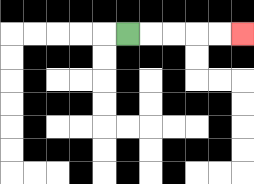{'start': '[5, 1]', 'end': '[10, 1]', 'path_directions': 'R,R,R,R,R', 'path_coordinates': '[[5, 1], [6, 1], [7, 1], [8, 1], [9, 1], [10, 1]]'}